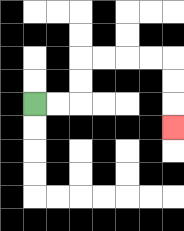{'start': '[1, 4]', 'end': '[7, 5]', 'path_directions': 'R,R,U,U,R,R,R,R,D,D,D', 'path_coordinates': '[[1, 4], [2, 4], [3, 4], [3, 3], [3, 2], [4, 2], [5, 2], [6, 2], [7, 2], [7, 3], [7, 4], [7, 5]]'}